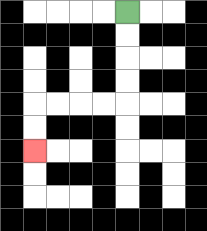{'start': '[5, 0]', 'end': '[1, 6]', 'path_directions': 'D,D,D,D,L,L,L,L,D,D', 'path_coordinates': '[[5, 0], [5, 1], [5, 2], [5, 3], [5, 4], [4, 4], [3, 4], [2, 4], [1, 4], [1, 5], [1, 6]]'}